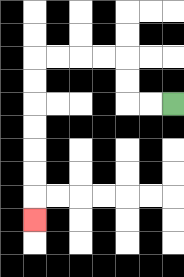{'start': '[7, 4]', 'end': '[1, 9]', 'path_directions': 'L,L,U,U,L,L,L,L,D,D,D,D,D,D,D', 'path_coordinates': '[[7, 4], [6, 4], [5, 4], [5, 3], [5, 2], [4, 2], [3, 2], [2, 2], [1, 2], [1, 3], [1, 4], [1, 5], [1, 6], [1, 7], [1, 8], [1, 9]]'}